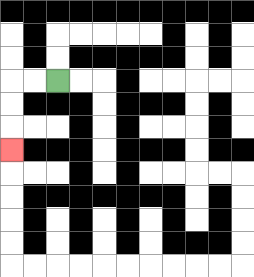{'start': '[2, 3]', 'end': '[0, 6]', 'path_directions': 'L,L,D,D,D', 'path_coordinates': '[[2, 3], [1, 3], [0, 3], [0, 4], [0, 5], [0, 6]]'}